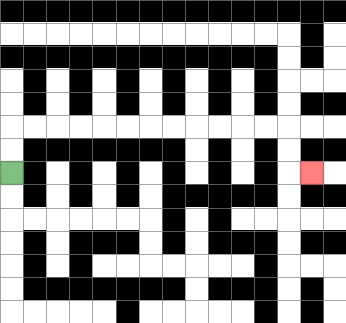{'start': '[0, 7]', 'end': '[13, 7]', 'path_directions': 'U,U,R,R,R,R,R,R,R,R,R,R,R,R,D,D,R', 'path_coordinates': '[[0, 7], [0, 6], [0, 5], [1, 5], [2, 5], [3, 5], [4, 5], [5, 5], [6, 5], [7, 5], [8, 5], [9, 5], [10, 5], [11, 5], [12, 5], [12, 6], [12, 7], [13, 7]]'}